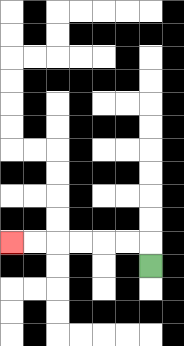{'start': '[6, 11]', 'end': '[0, 10]', 'path_directions': 'U,L,L,L,L,L,L', 'path_coordinates': '[[6, 11], [6, 10], [5, 10], [4, 10], [3, 10], [2, 10], [1, 10], [0, 10]]'}